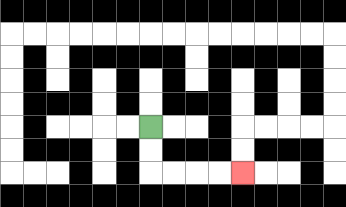{'start': '[6, 5]', 'end': '[10, 7]', 'path_directions': 'D,D,R,R,R,R', 'path_coordinates': '[[6, 5], [6, 6], [6, 7], [7, 7], [8, 7], [9, 7], [10, 7]]'}